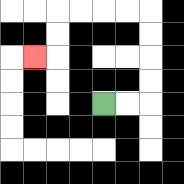{'start': '[4, 4]', 'end': '[1, 2]', 'path_directions': 'R,R,U,U,U,U,L,L,L,L,D,D,L', 'path_coordinates': '[[4, 4], [5, 4], [6, 4], [6, 3], [6, 2], [6, 1], [6, 0], [5, 0], [4, 0], [3, 0], [2, 0], [2, 1], [2, 2], [1, 2]]'}